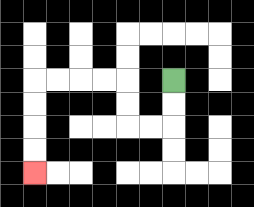{'start': '[7, 3]', 'end': '[1, 7]', 'path_directions': 'D,D,L,L,U,U,L,L,L,L,D,D,D,D', 'path_coordinates': '[[7, 3], [7, 4], [7, 5], [6, 5], [5, 5], [5, 4], [5, 3], [4, 3], [3, 3], [2, 3], [1, 3], [1, 4], [1, 5], [1, 6], [1, 7]]'}